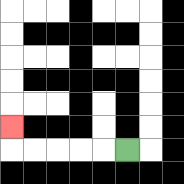{'start': '[5, 6]', 'end': '[0, 5]', 'path_directions': 'L,L,L,L,L,U', 'path_coordinates': '[[5, 6], [4, 6], [3, 6], [2, 6], [1, 6], [0, 6], [0, 5]]'}